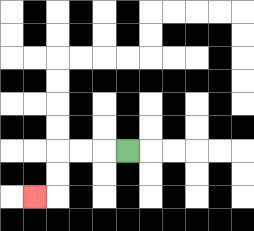{'start': '[5, 6]', 'end': '[1, 8]', 'path_directions': 'L,L,L,D,D,L', 'path_coordinates': '[[5, 6], [4, 6], [3, 6], [2, 6], [2, 7], [2, 8], [1, 8]]'}